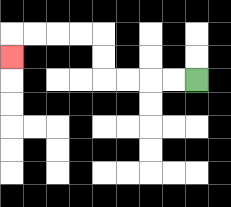{'start': '[8, 3]', 'end': '[0, 2]', 'path_directions': 'L,L,L,L,U,U,L,L,L,L,D', 'path_coordinates': '[[8, 3], [7, 3], [6, 3], [5, 3], [4, 3], [4, 2], [4, 1], [3, 1], [2, 1], [1, 1], [0, 1], [0, 2]]'}